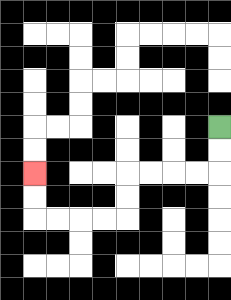{'start': '[9, 5]', 'end': '[1, 7]', 'path_directions': 'D,D,L,L,L,L,D,D,L,L,L,L,U,U', 'path_coordinates': '[[9, 5], [9, 6], [9, 7], [8, 7], [7, 7], [6, 7], [5, 7], [5, 8], [5, 9], [4, 9], [3, 9], [2, 9], [1, 9], [1, 8], [1, 7]]'}